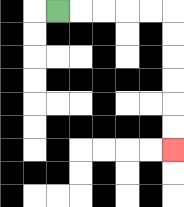{'start': '[2, 0]', 'end': '[7, 6]', 'path_directions': 'R,R,R,R,R,D,D,D,D,D,D', 'path_coordinates': '[[2, 0], [3, 0], [4, 0], [5, 0], [6, 0], [7, 0], [7, 1], [7, 2], [7, 3], [7, 4], [7, 5], [7, 6]]'}